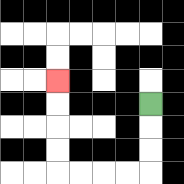{'start': '[6, 4]', 'end': '[2, 3]', 'path_directions': 'D,D,D,L,L,L,L,U,U,U,U', 'path_coordinates': '[[6, 4], [6, 5], [6, 6], [6, 7], [5, 7], [4, 7], [3, 7], [2, 7], [2, 6], [2, 5], [2, 4], [2, 3]]'}